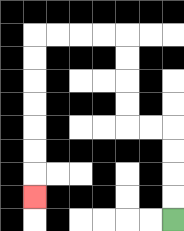{'start': '[7, 9]', 'end': '[1, 8]', 'path_directions': 'U,U,U,U,L,L,U,U,U,U,L,L,L,L,D,D,D,D,D,D,D', 'path_coordinates': '[[7, 9], [7, 8], [7, 7], [7, 6], [7, 5], [6, 5], [5, 5], [5, 4], [5, 3], [5, 2], [5, 1], [4, 1], [3, 1], [2, 1], [1, 1], [1, 2], [1, 3], [1, 4], [1, 5], [1, 6], [1, 7], [1, 8]]'}